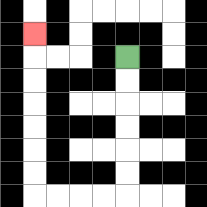{'start': '[5, 2]', 'end': '[1, 1]', 'path_directions': 'D,D,D,D,D,D,L,L,L,L,U,U,U,U,U,U,U', 'path_coordinates': '[[5, 2], [5, 3], [5, 4], [5, 5], [5, 6], [5, 7], [5, 8], [4, 8], [3, 8], [2, 8], [1, 8], [1, 7], [1, 6], [1, 5], [1, 4], [1, 3], [1, 2], [1, 1]]'}